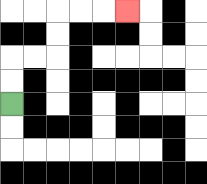{'start': '[0, 4]', 'end': '[5, 0]', 'path_directions': 'U,U,R,R,U,U,R,R,R', 'path_coordinates': '[[0, 4], [0, 3], [0, 2], [1, 2], [2, 2], [2, 1], [2, 0], [3, 0], [4, 0], [5, 0]]'}